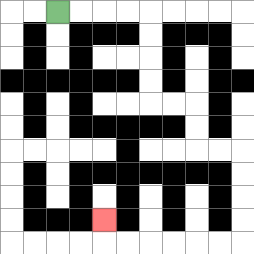{'start': '[2, 0]', 'end': '[4, 9]', 'path_directions': 'R,R,R,R,D,D,D,D,R,R,D,D,R,R,D,D,D,D,L,L,L,L,L,L,U', 'path_coordinates': '[[2, 0], [3, 0], [4, 0], [5, 0], [6, 0], [6, 1], [6, 2], [6, 3], [6, 4], [7, 4], [8, 4], [8, 5], [8, 6], [9, 6], [10, 6], [10, 7], [10, 8], [10, 9], [10, 10], [9, 10], [8, 10], [7, 10], [6, 10], [5, 10], [4, 10], [4, 9]]'}